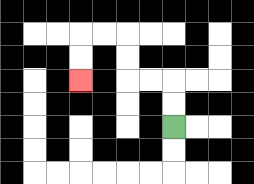{'start': '[7, 5]', 'end': '[3, 3]', 'path_directions': 'U,U,L,L,U,U,L,L,D,D', 'path_coordinates': '[[7, 5], [7, 4], [7, 3], [6, 3], [5, 3], [5, 2], [5, 1], [4, 1], [3, 1], [3, 2], [3, 3]]'}